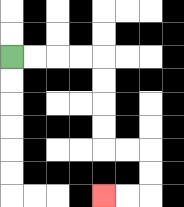{'start': '[0, 2]', 'end': '[4, 8]', 'path_directions': 'R,R,R,R,D,D,D,D,R,R,D,D,L,L', 'path_coordinates': '[[0, 2], [1, 2], [2, 2], [3, 2], [4, 2], [4, 3], [4, 4], [4, 5], [4, 6], [5, 6], [6, 6], [6, 7], [6, 8], [5, 8], [4, 8]]'}